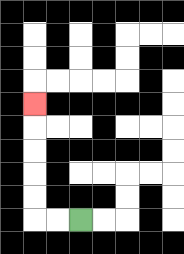{'start': '[3, 9]', 'end': '[1, 4]', 'path_directions': 'L,L,U,U,U,U,U', 'path_coordinates': '[[3, 9], [2, 9], [1, 9], [1, 8], [1, 7], [1, 6], [1, 5], [1, 4]]'}